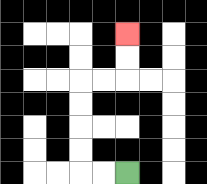{'start': '[5, 7]', 'end': '[5, 1]', 'path_directions': 'L,L,U,U,U,U,R,R,U,U', 'path_coordinates': '[[5, 7], [4, 7], [3, 7], [3, 6], [3, 5], [3, 4], [3, 3], [4, 3], [5, 3], [5, 2], [5, 1]]'}